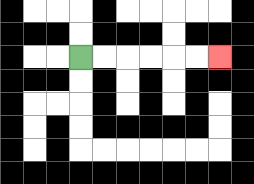{'start': '[3, 2]', 'end': '[9, 2]', 'path_directions': 'R,R,R,R,R,R', 'path_coordinates': '[[3, 2], [4, 2], [5, 2], [6, 2], [7, 2], [8, 2], [9, 2]]'}